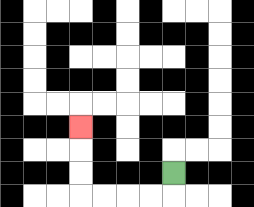{'start': '[7, 7]', 'end': '[3, 5]', 'path_directions': 'D,L,L,L,L,U,U,U', 'path_coordinates': '[[7, 7], [7, 8], [6, 8], [5, 8], [4, 8], [3, 8], [3, 7], [3, 6], [3, 5]]'}